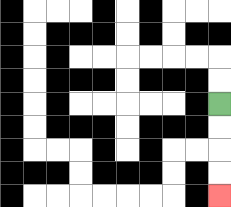{'start': '[9, 4]', 'end': '[9, 8]', 'path_directions': 'D,D,D,D', 'path_coordinates': '[[9, 4], [9, 5], [9, 6], [9, 7], [9, 8]]'}